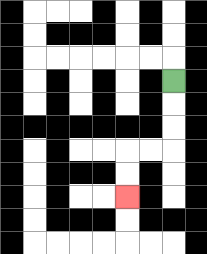{'start': '[7, 3]', 'end': '[5, 8]', 'path_directions': 'D,D,D,L,L,D,D', 'path_coordinates': '[[7, 3], [7, 4], [7, 5], [7, 6], [6, 6], [5, 6], [5, 7], [5, 8]]'}